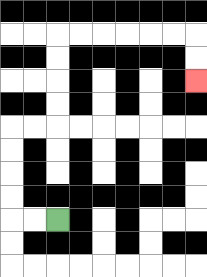{'start': '[2, 9]', 'end': '[8, 3]', 'path_directions': 'L,L,U,U,U,U,R,R,U,U,U,U,R,R,R,R,R,R,D,D', 'path_coordinates': '[[2, 9], [1, 9], [0, 9], [0, 8], [0, 7], [0, 6], [0, 5], [1, 5], [2, 5], [2, 4], [2, 3], [2, 2], [2, 1], [3, 1], [4, 1], [5, 1], [6, 1], [7, 1], [8, 1], [8, 2], [8, 3]]'}